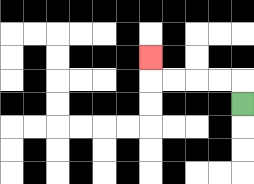{'start': '[10, 4]', 'end': '[6, 2]', 'path_directions': 'U,L,L,L,L,U', 'path_coordinates': '[[10, 4], [10, 3], [9, 3], [8, 3], [7, 3], [6, 3], [6, 2]]'}